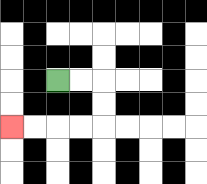{'start': '[2, 3]', 'end': '[0, 5]', 'path_directions': 'R,R,D,D,L,L,L,L', 'path_coordinates': '[[2, 3], [3, 3], [4, 3], [4, 4], [4, 5], [3, 5], [2, 5], [1, 5], [0, 5]]'}